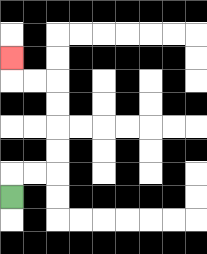{'start': '[0, 8]', 'end': '[0, 2]', 'path_directions': 'U,R,R,U,U,U,U,L,L,U', 'path_coordinates': '[[0, 8], [0, 7], [1, 7], [2, 7], [2, 6], [2, 5], [2, 4], [2, 3], [1, 3], [0, 3], [0, 2]]'}